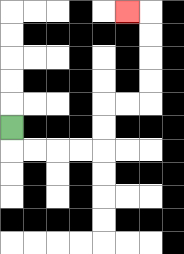{'start': '[0, 5]', 'end': '[5, 0]', 'path_directions': 'D,R,R,R,R,U,U,R,R,U,U,U,U,L', 'path_coordinates': '[[0, 5], [0, 6], [1, 6], [2, 6], [3, 6], [4, 6], [4, 5], [4, 4], [5, 4], [6, 4], [6, 3], [6, 2], [6, 1], [6, 0], [5, 0]]'}